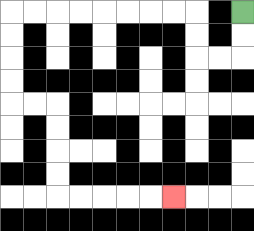{'start': '[10, 0]', 'end': '[7, 8]', 'path_directions': 'D,D,L,L,U,U,L,L,L,L,L,L,L,L,D,D,D,D,R,R,D,D,D,D,R,R,R,R,R', 'path_coordinates': '[[10, 0], [10, 1], [10, 2], [9, 2], [8, 2], [8, 1], [8, 0], [7, 0], [6, 0], [5, 0], [4, 0], [3, 0], [2, 0], [1, 0], [0, 0], [0, 1], [0, 2], [0, 3], [0, 4], [1, 4], [2, 4], [2, 5], [2, 6], [2, 7], [2, 8], [3, 8], [4, 8], [5, 8], [6, 8], [7, 8]]'}